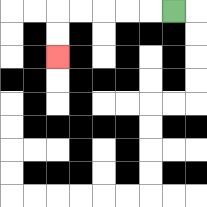{'start': '[7, 0]', 'end': '[2, 2]', 'path_directions': 'L,L,L,L,L,D,D', 'path_coordinates': '[[7, 0], [6, 0], [5, 0], [4, 0], [3, 0], [2, 0], [2, 1], [2, 2]]'}